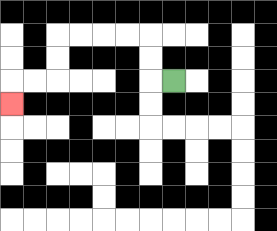{'start': '[7, 3]', 'end': '[0, 4]', 'path_directions': 'L,U,U,L,L,L,L,D,D,L,L,D', 'path_coordinates': '[[7, 3], [6, 3], [6, 2], [6, 1], [5, 1], [4, 1], [3, 1], [2, 1], [2, 2], [2, 3], [1, 3], [0, 3], [0, 4]]'}